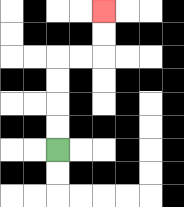{'start': '[2, 6]', 'end': '[4, 0]', 'path_directions': 'U,U,U,U,R,R,U,U', 'path_coordinates': '[[2, 6], [2, 5], [2, 4], [2, 3], [2, 2], [3, 2], [4, 2], [4, 1], [4, 0]]'}